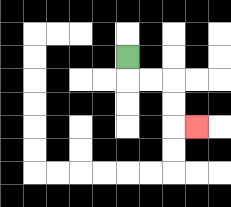{'start': '[5, 2]', 'end': '[8, 5]', 'path_directions': 'D,R,R,D,D,R', 'path_coordinates': '[[5, 2], [5, 3], [6, 3], [7, 3], [7, 4], [7, 5], [8, 5]]'}